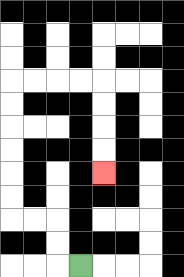{'start': '[3, 11]', 'end': '[4, 7]', 'path_directions': 'L,U,U,L,L,U,U,U,U,U,U,R,R,R,R,D,D,D,D', 'path_coordinates': '[[3, 11], [2, 11], [2, 10], [2, 9], [1, 9], [0, 9], [0, 8], [0, 7], [0, 6], [0, 5], [0, 4], [0, 3], [1, 3], [2, 3], [3, 3], [4, 3], [4, 4], [4, 5], [4, 6], [4, 7]]'}